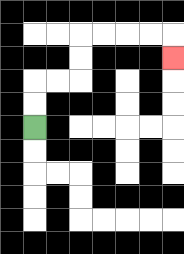{'start': '[1, 5]', 'end': '[7, 2]', 'path_directions': 'U,U,R,R,U,U,R,R,R,R,D', 'path_coordinates': '[[1, 5], [1, 4], [1, 3], [2, 3], [3, 3], [3, 2], [3, 1], [4, 1], [5, 1], [6, 1], [7, 1], [7, 2]]'}